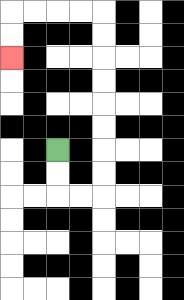{'start': '[2, 6]', 'end': '[0, 2]', 'path_directions': 'D,D,R,R,U,U,U,U,U,U,U,U,L,L,L,L,D,D', 'path_coordinates': '[[2, 6], [2, 7], [2, 8], [3, 8], [4, 8], [4, 7], [4, 6], [4, 5], [4, 4], [4, 3], [4, 2], [4, 1], [4, 0], [3, 0], [2, 0], [1, 0], [0, 0], [0, 1], [0, 2]]'}